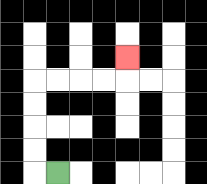{'start': '[2, 7]', 'end': '[5, 2]', 'path_directions': 'L,U,U,U,U,R,R,R,R,U', 'path_coordinates': '[[2, 7], [1, 7], [1, 6], [1, 5], [1, 4], [1, 3], [2, 3], [3, 3], [4, 3], [5, 3], [5, 2]]'}